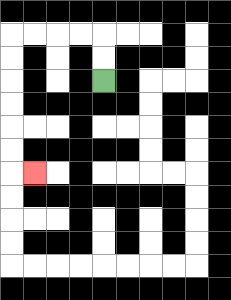{'start': '[4, 3]', 'end': '[1, 7]', 'path_directions': 'U,U,L,L,L,L,D,D,D,D,D,D,R', 'path_coordinates': '[[4, 3], [4, 2], [4, 1], [3, 1], [2, 1], [1, 1], [0, 1], [0, 2], [0, 3], [0, 4], [0, 5], [0, 6], [0, 7], [1, 7]]'}